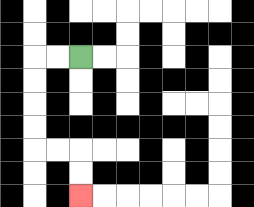{'start': '[3, 2]', 'end': '[3, 8]', 'path_directions': 'L,L,D,D,D,D,R,R,D,D', 'path_coordinates': '[[3, 2], [2, 2], [1, 2], [1, 3], [1, 4], [1, 5], [1, 6], [2, 6], [3, 6], [3, 7], [3, 8]]'}